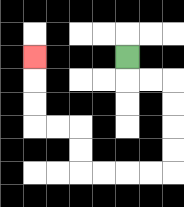{'start': '[5, 2]', 'end': '[1, 2]', 'path_directions': 'D,R,R,D,D,D,D,L,L,L,L,U,U,L,L,U,U,U', 'path_coordinates': '[[5, 2], [5, 3], [6, 3], [7, 3], [7, 4], [7, 5], [7, 6], [7, 7], [6, 7], [5, 7], [4, 7], [3, 7], [3, 6], [3, 5], [2, 5], [1, 5], [1, 4], [1, 3], [1, 2]]'}